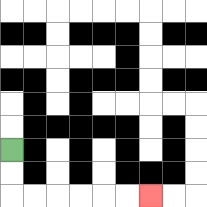{'start': '[0, 6]', 'end': '[6, 8]', 'path_directions': 'D,D,R,R,R,R,R,R', 'path_coordinates': '[[0, 6], [0, 7], [0, 8], [1, 8], [2, 8], [3, 8], [4, 8], [5, 8], [6, 8]]'}